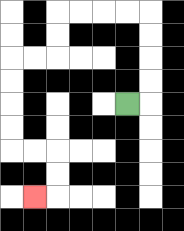{'start': '[5, 4]', 'end': '[1, 8]', 'path_directions': 'R,U,U,U,U,L,L,L,L,D,D,L,L,D,D,D,D,R,R,D,D,L', 'path_coordinates': '[[5, 4], [6, 4], [6, 3], [6, 2], [6, 1], [6, 0], [5, 0], [4, 0], [3, 0], [2, 0], [2, 1], [2, 2], [1, 2], [0, 2], [0, 3], [0, 4], [0, 5], [0, 6], [1, 6], [2, 6], [2, 7], [2, 8], [1, 8]]'}